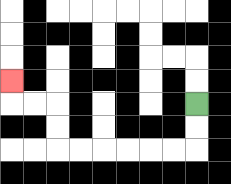{'start': '[8, 4]', 'end': '[0, 3]', 'path_directions': 'D,D,L,L,L,L,L,L,U,U,L,L,U', 'path_coordinates': '[[8, 4], [8, 5], [8, 6], [7, 6], [6, 6], [5, 6], [4, 6], [3, 6], [2, 6], [2, 5], [2, 4], [1, 4], [0, 4], [0, 3]]'}